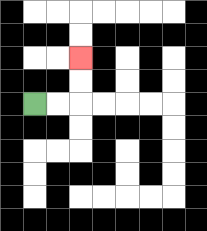{'start': '[1, 4]', 'end': '[3, 2]', 'path_directions': 'R,R,U,U', 'path_coordinates': '[[1, 4], [2, 4], [3, 4], [3, 3], [3, 2]]'}